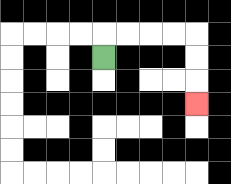{'start': '[4, 2]', 'end': '[8, 4]', 'path_directions': 'U,R,R,R,R,D,D,D', 'path_coordinates': '[[4, 2], [4, 1], [5, 1], [6, 1], [7, 1], [8, 1], [8, 2], [8, 3], [8, 4]]'}